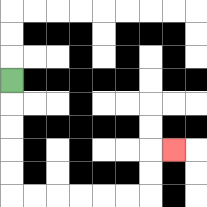{'start': '[0, 3]', 'end': '[7, 6]', 'path_directions': 'D,D,D,D,D,R,R,R,R,R,R,U,U,R', 'path_coordinates': '[[0, 3], [0, 4], [0, 5], [0, 6], [0, 7], [0, 8], [1, 8], [2, 8], [3, 8], [4, 8], [5, 8], [6, 8], [6, 7], [6, 6], [7, 6]]'}